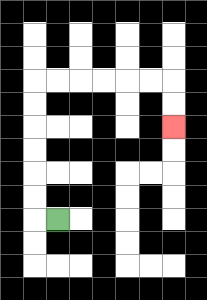{'start': '[2, 9]', 'end': '[7, 5]', 'path_directions': 'L,U,U,U,U,U,U,R,R,R,R,R,R,D,D', 'path_coordinates': '[[2, 9], [1, 9], [1, 8], [1, 7], [1, 6], [1, 5], [1, 4], [1, 3], [2, 3], [3, 3], [4, 3], [5, 3], [6, 3], [7, 3], [7, 4], [7, 5]]'}